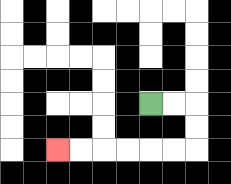{'start': '[6, 4]', 'end': '[2, 6]', 'path_directions': 'R,R,D,D,L,L,L,L,L,L', 'path_coordinates': '[[6, 4], [7, 4], [8, 4], [8, 5], [8, 6], [7, 6], [6, 6], [5, 6], [4, 6], [3, 6], [2, 6]]'}